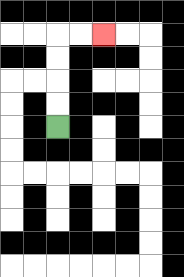{'start': '[2, 5]', 'end': '[4, 1]', 'path_directions': 'U,U,U,U,R,R', 'path_coordinates': '[[2, 5], [2, 4], [2, 3], [2, 2], [2, 1], [3, 1], [4, 1]]'}